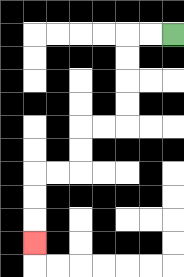{'start': '[7, 1]', 'end': '[1, 10]', 'path_directions': 'L,L,D,D,D,D,L,L,D,D,L,L,D,D,D', 'path_coordinates': '[[7, 1], [6, 1], [5, 1], [5, 2], [5, 3], [5, 4], [5, 5], [4, 5], [3, 5], [3, 6], [3, 7], [2, 7], [1, 7], [1, 8], [1, 9], [1, 10]]'}